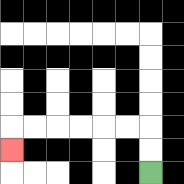{'start': '[6, 7]', 'end': '[0, 6]', 'path_directions': 'U,U,L,L,L,L,L,L,D', 'path_coordinates': '[[6, 7], [6, 6], [6, 5], [5, 5], [4, 5], [3, 5], [2, 5], [1, 5], [0, 5], [0, 6]]'}